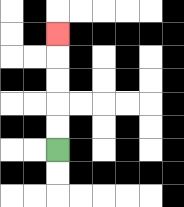{'start': '[2, 6]', 'end': '[2, 1]', 'path_directions': 'U,U,U,U,U', 'path_coordinates': '[[2, 6], [2, 5], [2, 4], [2, 3], [2, 2], [2, 1]]'}